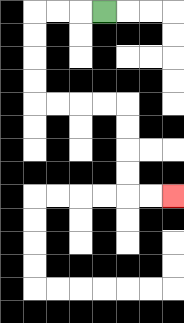{'start': '[4, 0]', 'end': '[7, 8]', 'path_directions': 'L,L,L,D,D,D,D,R,R,R,R,D,D,D,D,R,R', 'path_coordinates': '[[4, 0], [3, 0], [2, 0], [1, 0], [1, 1], [1, 2], [1, 3], [1, 4], [2, 4], [3, 4], [4, 4], [5, 4], [5, 5], [5, 6], [5, 7], [5, 8], [6, 8], [7, 8]]'}